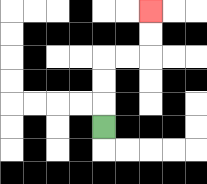{'start': '[4, 5]', 'end': '[6, 0]', 'path_directions': 'U,U,U,R,R,U,U', 'path_coordinates': '[[4, 5], [4, 4], [4, 3], [4, 2], [5, 2], [6, 2], [6, 1], [6, 0]]'}